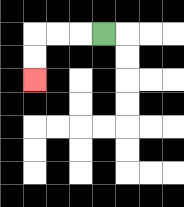{'start': '[4, 1]', 'end': '[1, 3]', 'path_directions': 'L,L,L,D,D', 'path_coordinates': '[[4, 1], [3, 1], [2, 1], [1, 1], [1, 2], [1, 3]]'}